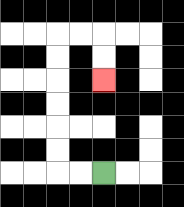{'start': '[4, 7]', 'end': '[4, 3]', 'path_directions': 'L,L,U,U,U,U,U,U,R,R,D,D', 'path_coordinates': '[[4, 7], [3, 7], [2, 7], [2, 6], [2, 5], [2, 4], [2, 3], [2, 2], [2, 1], [3, 1], [4, 1], [4, 2], [4, 3]]'}